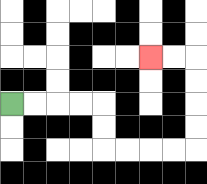{'start': '[0, 4]', 'end': '[6, 2]', 'path_directions': 'R,R,R,R,D,D,R,R,R,R,U,U,U,U,L,L', 'path_coordinates': '[[0, 4], [1, 4], [2, 4], [3, 4], [4, 4], [4, 5], [4, 6], [5, 6], [6, 6], [7, 6], [8, 6], [8, 5], [8, 4], [8, 3], [8, 2], [7, 2], [6, 2]]'}